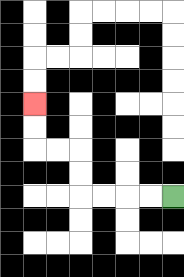{'start': '[7, 8]', 'end': '[1, 4]', 'path_directions': 'L,L,L,L,U,U,L,L,U,U', 'path_coordinates': '[[7, 8], [6, 8], [5, 8], [4, 8], [3, 8], [3, 7], [3, 6], [2, 6], [1, 6], [1, 5], [1, 4]]'}